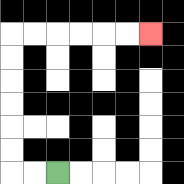{'start': '[2, 7]', 'end': '[6, 1]', 'path_directions': 'L,L,U,U,U,U,U,U,R,R,R,R,R,R', 'path_coordinates': '[[2, 7], [1, 7], [0, 7], [0, 6], [0, 5], [0, 4], [0, 3], [0, 2], [0, 1], [1, 1], [2, 1], [3, 1], [4, 1], [5, 1], [6, 1]]'}